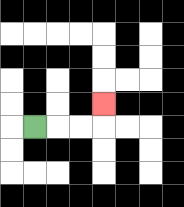{'start': '[1, 5]', 'end': '[4, 4]', 'path_directions': 'R,R,R,U', 'path_coordinates': '[[1, 5], [2, 5], [3, 5], [4, 5], [4, 4]]'}